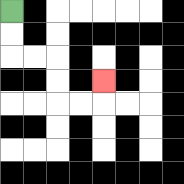{'start': '[0, 0]', 'end': '[4, 3]', 'path_directions': 'D,D,R,R,D,D,R,R,U', 'path_coordinates': '[[0, 0], [0, 1], [0, 2], [1, 2], [2, 2], [2, 3], [2, 4], [3, 4], [4, 4], [4, 3]]'}